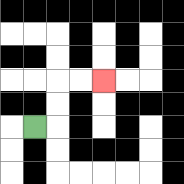{'start': '[1, 5]', 'end': '[4, 3]', 'path_directions': 'R,U,U,R,R', 'path_coordinates': '[[1, 5], [2, 5], [2, 4], [2, 3], [3, 3], [4, 3]]'}